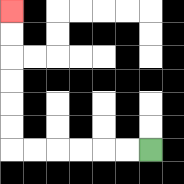{'start': '[6, 6]', 'end': '[0, 0]', 'path_directions': 'L,L,L,L,L,L,U,U,U,U,U,U', 'path_coordinates': '[[6, 6], [5, 6], [4, 6], [3, 6], [2, 6], [1, 6], [0, 6], [0, 5], [0, 4], [0, 3], [0, 2], [0, 1], [0, 0]]'}